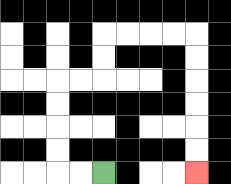{'start': '[4, 7]', 'end': '[8, 7]', 'path_directions': 'L,L,U,U,U,U,R,R,U,U,R,R,R,R,D,D,D,D,D,D', 'path_coordinates': '[[4, 7], [3, 7], [2, 7], [2, 6], [2, 5], [2, 4], [2, 3], [3, 3], [4, 3], [4, 2], [4, 1], [5, 1], [6, 1], [7, 1], [8, 1], [8, 2], [8, 3], [8, 4], [8, 5], [8, 6], [8, 7]]'}